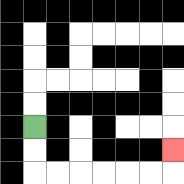{'start': '[1, 5]', 'end': '[7, 6]', 'path_directions': 'D,D,R,R,R,R,R,R,U', 'path_coordinates': '[[1, 5], [1, 6], [1, 7], [2, 7], [3, 7], [4, 7], [5, 7], [6, 7], [7, 7], [7, 6]]'}